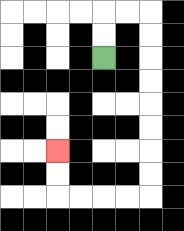{'start': '[4, 2]', 'end': '[2, 6]', 'path_directions': 'U,U,R,R,D,D,D,D,D,D,D,D,L,L,L,L,U,U', 'path_coordinates': '[[4, 2], [4, 1], [4, 0], [5, 0], [6, 0], [6, 1], [6, 2], [6, 3], [6, 4], [6, 5], [6, 6], [6, 7], [6, 8], [5, 8], [4, 8], [3, 8], [2, 8], [2, 7], [2, 6]]'}